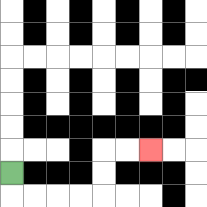{'start': '[0, 7]', 'end': '[6, 6]', 'path_directions': 'D,R,R,R,R,U,U,R,R', 'path_coordinates': '[[0, 7], [0, 8], [1, 8], [2, 8], [3, 8], [4, 8], [4, 7], [4, 6], [5, 6], [6, 6]]'}